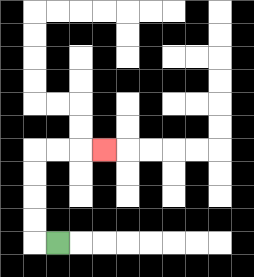{'start': '[2, 10]', 'end': '[4, 6]', 'path_directions': 'L,U,U,U,U,R,R,R', 'path_coordinates': '[[2, 10], [1, 10], [1, 9], [1, 8], [1, 7], [1, 6], [2, 6], [3, 6], [4, 6]]'}